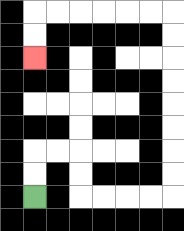{'start': '[1, 8]', 'end': '[1, 2]', 'path_directions': 'U,U,R,R,D,D,R,R,R,R,U,U,U,U,U,U,U,U,L,L,L,L,L,L,D,D', 'path_coordinates': '[[1, 8], [1, 7], [1, 6], [2, 6], [3, 6], [3, 7], [3, 8], [4, 8], [5, 8], [6, 8], [7, 8], [7, 7], [7, 6], [7, 5], [7, 4], [7, 3], [7, 2], [7, 1], [7, 0], [6, 0], [5, 0], [4, 0], [3, 0], [2, 0], [1, 0], [1, 1], [1, 2]]'}